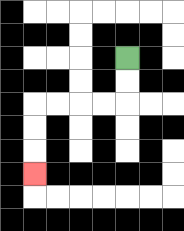{'start': '[5, 2]', 'end': '[1, 7]', 'path_directions': 'D,D,L,L,L,L,D,D,D', 'path_coordinates': '[[5, 2], [5, 3], [5, 4], [4, 4], [3, 4], [2, 4], [1, 4], [1, 5], [1, 6], [1, 7]]'}